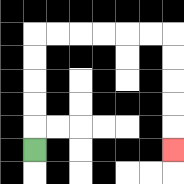{'start': '[1, 6]', 'end': '[7, 6]', 'path_directions': 'U,U,U,U,U,R,R,R,R,R,R,D,D,D,D,D', 'path_coordinates': '[[1, 6], [1, 5], [1, 4], [1, 3], [1, 2], [1, 1], [2, 1], [3, 1], [4, 1], [5, 1], [6, 1], [7, 1], [7, 2], [7, 3], [7, 4], [7, 5], [7, 6]]'}